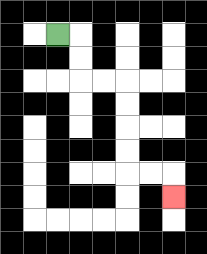{'start': '[2, 1]', 'end': '[7, 8]', 'path_directions': 'R,D,D,R,R,D,D,D,D,R,R,D', 'path_coordinates': '[[2, 1], [3, 1], [3, 2], [3, 3], [4, 3], [5, 3], [5, 4], [5, 5], [5, 6], [5, 7], [6, 7], [7, 7], [7, 8]]'}